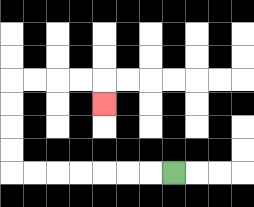{'start': '[7, 7]', 'end': '[4, 4]', 'path_directions': 'L,L,L,L,L,L,L,U,U,U,U,R,R,R,R,D', 'path_coordinates': '[[7, 7], [6, 7], [5, 7], [4, 7], [3, 7], [2, 7], [1, 7], [0, 7], [0, 6], [0, 5], [0, 4], [0, 3], [1, 3], [2, 3], [3, 3], [4, 3], [4, 4]]'}